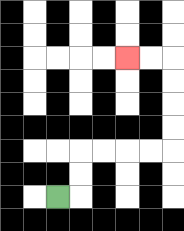{'start': '[2, 8]', 'end': '[5, 2]', 'path_directions': 'R,U,U,R,R,R,R,U,U,U,U,L,L', 'path_coordinates': '[[2, 8], [3, 8], [3, 7], [3, 6], [4, 6], [5, 6], [6, 6], [7, 6], [7, 5], [7, 4], [7, 3], [7, 2], [6, 2], [5, 2]]'}